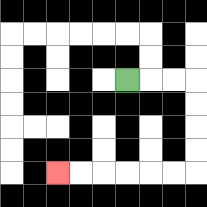{'start': '[5, 3]', 'end': '[2, 7]', 'path_directions': 'R,R,R,D,D,D,D,L,L,L,L,L,L', 'path_coordinates': '[[5, 3], [6, 3], [7, 3], [8, 3], [8, 4], [8, 5], [8, 6], [8, 7], [7, 7], [6, 7], [5, 7], [4, 7], [3, 7], [2, 7]]'}